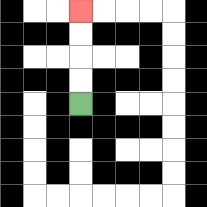{'start': '[3, 4]', 'end': '[3, 0]', 'path_directions': 'U,U,U,U', 'path_coordinates': '[[3, 4], [3, 3], [3, 2], [3, 1], [3, 0]]'}